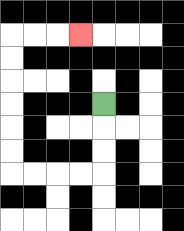{'start': '[4, 4]', 'end': '[3, 1]', 'path_directions': 'D,D,D,L,L,L,L,U,U,U,U,U,U,R,R,R', 'path_coordinates': '[[4, 4], [4, 5], [4, 6], [4, 7], [3, 7], [2, 7], [1, 7], [0, 7], [0, 6], [0, 5], [0, 4], [0, 3], [0, 2], [0, 1], [1, 1], [2, 1], [3, 1]]'}